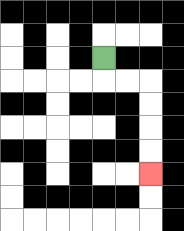{'start': '[4, 2]', 'end': '[6, 7]', 'path_directions': 'D,R,R,D,D,D,D', 'path_coordinates': '[[4, 2], [4, 3], [5, 3], [6, 3], [6, 4], [6, 5], [6, 6], [6, 7]]'}